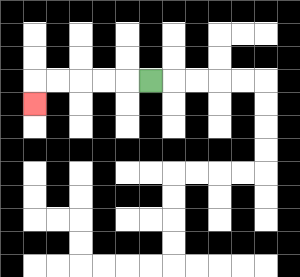{'start': '[6, 3]', 'end': '[1, 4]', 'path_directions': 'L,L,L,L,L,D', 'path_coordinates': '[[6, 3], [5, 3], [4, 3], [3, 3], [2, 3], [1, 3], [1, 4]]'}